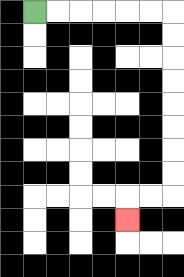{'start': '[1, 0]', 'end': '[5, 9]', 'path_directions': 'R,R,R,R,R,R,D,D,D,D,D,D,D,D,L,L,D', 'path_coordinates': '[[1, 0], [2, 0], [3, 0], [4, 0], [5, 0], [6, 0], [7, 0], [7, 1], [7, 2], [7, 3], [7, 4], [7, 5], [7, 6], [7, 7], [7, 8], [6, 8], [5, 8], [5, 9]]'}